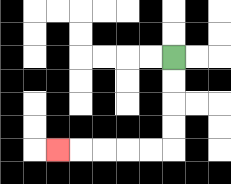{'start': '[7, 2]', 'end': '[2, 6]', 'path_directions': 'D,D,D,D,L,L,L,L,L', 'path_coordinates': '[[7, 2], [7, 3], [7, 4], [7, 5], [7, 6], [6, 6], [5, 6], [4, 6], [3, 6], [2, 6]]'}